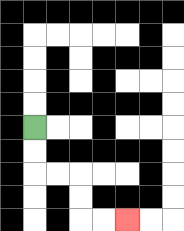{'start': '[1, 5]', 'end': '[5, 9]', 'path_directions': 'D,D,R,R,D,D,R,R', 'path_coordinates': '[[1, 5], [1, 6], [1, 7], [2, 7], [3, 7], [3, 8], [3, 9], [4, 9], [5, 9]]'}